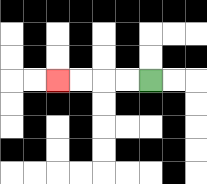{'start': '[6, 3]', 'end': '[2, 3]', 'path_directions': 'L,L,L,L', 'path_coordinates': '[[6, 3], [5, 3], [4, 3], [3, 3], [2, 3]]'}